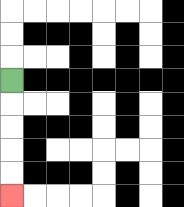{'start': '[0, 3]', 'end': '[0, 8]', 'path_directions': 'D,D,D,D,D', 'path_coordinates': '[[0, 3], [0, 4], [0, 5], [0, 6], [0, 7], [0, 8]]'}